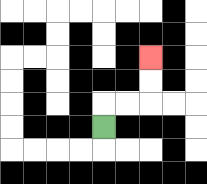{'start': '[4, 5]', 'end': '[6, 2]', 'path_directions': 'U,R,R,U,U', 'path_coordinates': '[[4, 5], [4, 4], [5, 4], [6, 4], [6, 3], [6, 2]]'}